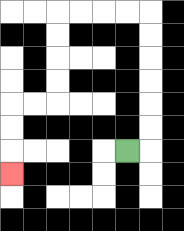{'start': '[5, 6]', 'end': '[0, 7]', 'path_directions': 'R,U,U,U,U,U,U,L,L,L,L,D,D,D,D,L,L,D,D,D', 'path_coordinates': '[[5, 6], [6, 6], [6, 5], [6, 4], [6, 3], [6, 2], [6, 1], [6, 0], [5, 0], [4, 0], [3, 0], [2, 0], [2, 1], [2, 2], [2, 3], [2, 4], [1, 4], [0, 4], [0, 5], [0, 6], [0, 7]]'}